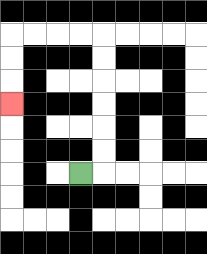{'start': '[3, 7]', 'end': '[0, 4]', 'path_directions': 'R,U,U,U,U,U,U,L,L,L,L,D,D,D', 'path_coordinates': '[[3, 7], [4, 7], [4, 6], [4, 5], [4, 4], [4, 3], [4, 2], [4, 1], [3, 1], [2, 1], [1, 1], [0, 1], [0, 2], [0, 3], [0, 4]]'}